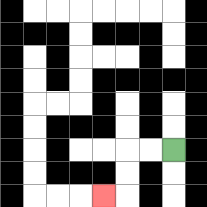{'start': '[7, 6]', 'end': '[4, 8]', 'path_directions': 'L,L,D,D,L', 'path_coordinates': '[[7, 6], [6, 6], [5, 6], [5, 7], [5, 8], [4, 8]]'}